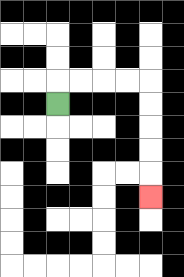{'start': '[2, 4]', 'end': '[6, 8]', 'path_directions': 'U,R,R,R,R,D,D,D,D,D', 'path_coordinates': '[[2, 4], [2, 3], [3, 3], [4, 3], [5, 3], [6, 3], [6, 4], [6, 5], [6, 6], [6, 7], [6, 8]]'}